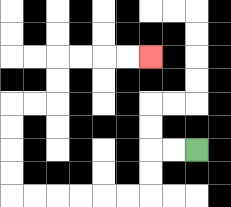{'start': '[8, 6]', 'end': '[6, 2]', 'path_directions': 'L,L,D,D,L,L,L,L,L,L,U,U,U,U,R,R,U,U,R,R,R,R', 'path_coordinates': '[[8, 6], [7, 6], [6, 6], [6, 7], [6, 8], [5, 8], [4, 8], [3, 8], [2, 8], [1, 8], [0, 8], [0, 7], [0, 6], [0, 5], [0, 4], [1, 4], [2, 4], [2, 3], [2, 2], [3, 2], [4, 2], [5, 2], [6, 2]]'}